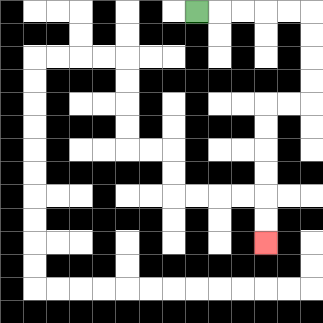{'start': '[8, 0]', 'end': '[11, 10]', 'path_directions': 'R,R,R,R,R,D,D,D,D,L,L,D,D,D,D,D,D', 'path_coordinates': '[[8, 0], [9, 0], [10, 0], [11, 0], [12, 0], [13, 0], [13, 1], [13, 2], [13, 3], [13, 4], [12, 4], [11, 4], [11, 5], [11, 6], [11, 7], [11, 8], [11, 9], [11, 10]]'}